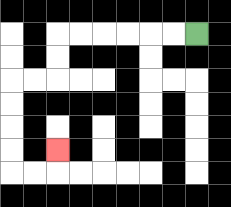{'start': '[8, 1]', 'end': '[2, 6]', 'path_directions': 'L,L,L,L,L,L,D,D,L,L,D,D,D,D,R,R,U', 'path_coordinates': '[[8, 1], [7, 1], [6, 1], [5, 1], [4, 1], [3, 1], [2, 1], [2, 2], [2, 3], [1, 3], [0, 3], [0, 4], [0, 5], [0, 6], [0, 7], [1, 7], [2, 7], [2, 6]]'}